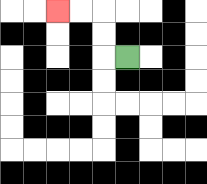{'start': '[5, 2]', 'end': '[2, 0]', 'path_directions': 'L,U,U,L,L', 'path_coordinates': '[[5, 2], [4, 2], [4, 1], [4, 0], [3, 0], [2, 0]]'}